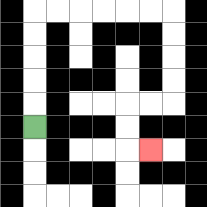{'start': '[1, 5]', 'end': '[6, 6]', 'path_directions': 'U,U,U,U,U,R,R,R,R,R,R,D,D,D,D,L,L,D,D,R', 'path_coordinates': '[[1, 5], [1, 4], [1, 3], [1, 2], [1, 1], [1, 0], [2, 0], [3, 0], [4, 0], [5, 0], [6, 0], [7, 0], [7, 1], [7, 2], [7, 3], [7, 4], [6, 4], [5, 4], [5, 5], [5, 6], [6, 6]]'}